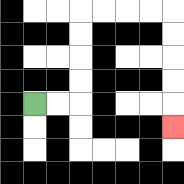{'start': '[1, 4]', 'end': '[7, 5]', 'path_directions': 'R,R,U,U,U,U,R,R,R,R,D,D,D,D,D', 'path_coordinates': '[[1, 4], [2, 4], [3, 4], [3, 3], [3, 2], [3, 1], [3, 0], [4, 0], [5, 0], [6, 0], [7, 0], [7, 1], [7, 2], [7, 3], [7, 4], [7, 5]]'}